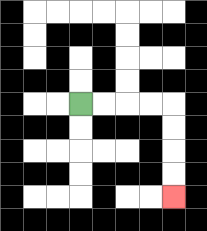{'start': '[3, 4]', 'end': '[7, 8]', 'path_directions': 'R,R,R,R,D,D,D,D', 'path_coordinates': '[[3, 4], [4, 4], [5, 4], [6, 4], [7, 4], [7, 5], [7, 6], [7, 7], [7, 8]]'}